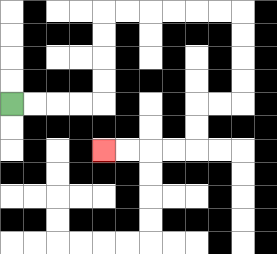{'start': '[0, 4]', 'end': '[4, 6]', 'path_directions': 'R,R,R,R,U,U,U,U,R,R,R,R,R,R,D,D,D,D,L,L,D,D,L,L,L,L', 'path_coordinates': '[[0, 4], [1, 4], [2, 4], [3, 4], [4, 4], [4, 3], [4, 2], [4, 1], [4, 0], [5, 0], [6, 0], [7, 0], [8, 0], [9, 0], [10, 0], [10, 1], [10, 2], [10, 3], [10, 4], [9, 4], [8, 4], [8, 5], [8, 6], [7, 6], [6, 6], [5, 6], [4, 6]]'}